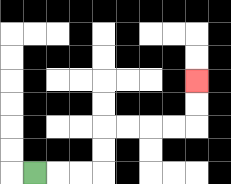{'start': '[1, 7]', 'end': '[8, 3]', 'path_directions': 'R,R,R,U,U,R,R,R,R,U,U', 'path_coordinates': '[[1, 7], [2, 7], [3, 7], [4, 7], [4, 6], [4, 5], [5, 5], [6, 5], [7, 5], [8, 5], [8, 4], [8, 3]]'}